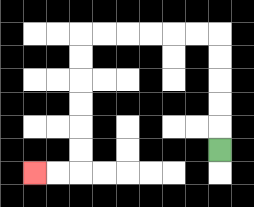{'start': '[9, 6]', 'end': '[1, 7]', 'path_directions': 'U,U,U,U,U,L,L,L,L,L,L,D,D,D,D,D,D,L,L', 'path_coordinates': '[[9, 6], [9, 5], [9, 4], [9, 3], [9, 2], [9, 1], [8, 1], [7, 1], [6, 1], [5, 1], [4, 1], [3, 1], [3, 2], [3, 3], [3, 4], [3, 5], [3, 6], [3, 7], [2, 7], [1, 7]]'}